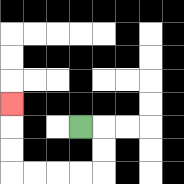{'start': '[3, 5]', 'end': '[0, 4]', 'path_directions': 'R,D,D,L,L,L,L,U,U,U', 'path_coordinates': '[[3, 5], [4, 5], [4, 6], [4, 7], [3, 7], [2, 7], [1, 7], [0, 7], [0, 6], [0, 5], [0, 4]]'}